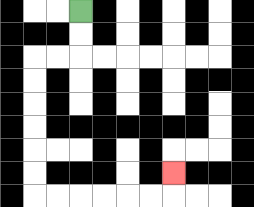{'start': '[3, 0]', 'end': '[7, 7]', 'path_directions': 'D,D,L,L,D,D,D,D,D,D,R,R,R,R,R,R,U', 'path_coordinates': '[[3, 0], [3, 1], [3, 2], [2, 2], [1, 2], [1, 3], [1, 4], [1, 5], [1, 6], [1, 7], [1, 8], [2, 8], [3, 8], [4, 8], [5, 8], [6, 8], [7, 8], [7, 7]]'}